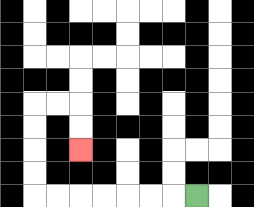{'start': '[8, 8]', 'end': '[3, 6]', 'path_directions': 'L,L,L,L,L,L,L,U,U,U,U,R,R,D,D', 'path_coordinates': '[[8, 8], [7, 8], [6, 8], [5, 8], [4, 8], [3, 8], [2, 8], [1, 8], [1, 7], [1, 6], [1, 5], [1, 4], [2, 4], [3, 4], [3, 5], [3, 6]]'}